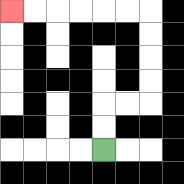{'start': '[4, 6]', 'end': '[0, 0]', 'path_directions': 'U,U,R,R,U,U,U,U,L,L,L,L,L,L', 'path_coordinates': '[[4, 6], [4, 5], [4, 4], [5, 4], [6, 4], [6, 3], [6, 2], [6, 1], [6, 0], [5, 0], [4, 0], [3, 0], [2, 0], [1, 0], [0, 0]]'}